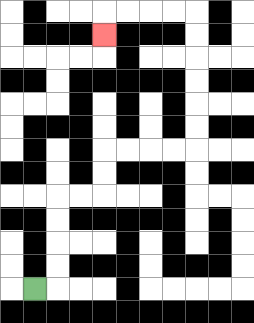{'start': '[1, 12]', 'end': '[4, 1]', 'path_directions': 'R,U,U,U,U,R,R,U,U,R,R,R,R,U,U,U,U,U,U,L,L,L,L,D', 'path_coordinates': '[[1, 12], [2, 12], [2, 11], [2, 10], [2, 9], [2, 8], [3, 8], [4, 8], [4, 7], [4, 6], [5, 6], [6, 6], [7, 6], [8, 6], [8, 5], [8, 4], [8, 3], [8, 2], [8, 1], [8, 0], [7, 0], [6, 0], [5, 0], [4, 0], [4, 1]]'}